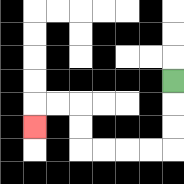{'start': '[7, 3]', 'end': '[1, 5]', 'path_directions': 'D,D,D,L,L,L,L,U,U,L,L,D', 'path_coordinates': '[[7, 3], [7, 4], [7, 5], [7, 6], [6, 6], [5, 6], [4, 6], [3, 6], [3, 5], [3, 4], [2, 4], [1, 4], [1, 5]]'}